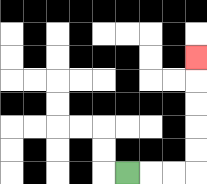{'start': '[5, 7]', 'end': '[8, 2]', 'path_directions': 'R,R,R,U,U,U,U,U', 'path_coordinates': '[[5, 7], [6, 7], [7, 7], [8, 7], [8, 6], [8, 5], [8, 4], [8, 3], [8, 2]]'}